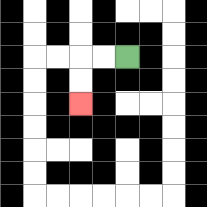{'start': '[5, 2]', 'end': '[3, 4]', 'path_directions': 'L,L,D,D', 'path_coordinates': '[[5, 2], [4, 2], [3, 2], [3, 3], [3, 4]]'}